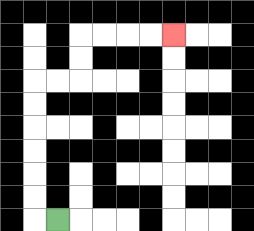{'start': '[2, 9]', 'end': '[7, 1]', 'path_directions': 'L,U,U,U,U,U,U,R,R,U,U,R,R,R,R', 'path_coordinates': '[[2, 9], [1, 9], [1, 8], [1, 7], [1, 6], [1, 5], [1, 4], [1, 3], [2, 3], [3, 3], [3, 2], [3, 1], [4, 1], [5, 1], [6, 1], [7, 1]]'}